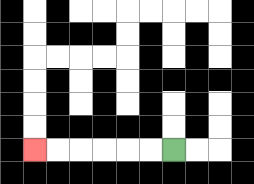{'start': '[7, 6]', 'end': '[1, 6]', 'path_directions': 'L,L,L,L,L,L', 'path_coordinates': '[[7, 6], [6, 6], [5, 6], [4, 6], [3, 6], [2, 6], [1, 6]]'}